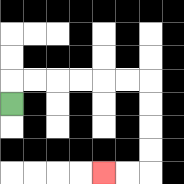{'start': '[0, 4]', 'end': '[4, 7]', 'path_directions': 'U,R,R,R,R,R,R,D,D,D,D,L,L', 'path_coordinates': '[[0, 4], [0, 3], [1, 3], [2, 3], [3, 3], [4, 3], [5, 3], [6, 3], [6, 4], [6, 5], [6, 6], [6, 7], [5, 7], [4, 7]]'}